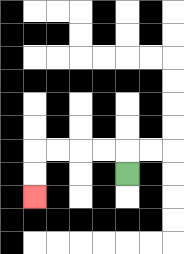{'start': '[5, 7]', 'end': '[1, 8]', 'path_directions': 'U,L,L,L,L,D,D', 'path_coordinates': '[[5, 7], [5, 6], [4, 6], [3, 6], [2, 6], [1, 6], [1, 7], [1, 8]]'}